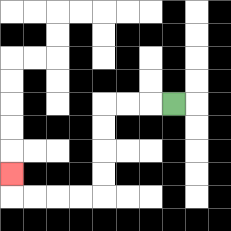{'start': '[7, 4]', 'end': '[0, 7]', 'path_directions': 'L,L,L,D,D,D,D,L,L,L,L,U', 'path_coordinates': '[[7, 4], [6, 4], [5, 4], [4, 4], [4, 5], [4, 6], [4, 7], [4, 8], [3, 8], [2, 8], [1, 8], [0, 8], [0, 7]]'}